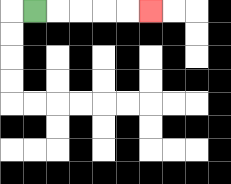{'start': '[1, 0]', 'end': '[6, 0]', 'path_directions': 'R,R,R,R,R', 'path_coordinates': '[[1, 0], [2, 0], [3, 0], [4, 0], [5, 0], [6, 0]]'}